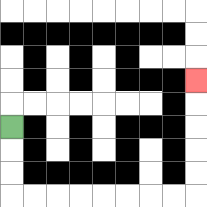{'start': '[0, 5]', 'end': '[8, 3]', 'path_directions': 'D,D,D,R,R,R,R,R,R,R,R,U,U,U,U,U', 'path_coordinates': '[[0, 5], [0, 6], [0, 7], [0, 8], [1, 8], [2, 8], [3, 8], [4, 8], [5, 8], [6, 8], [7, 8], [8, 8], [8, 7], [8, 6], [8, 5], [8, 4], [8, 3]]'}